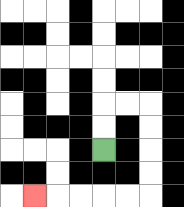{'start': '[4, 6]', 'end': '[1, 8]', 'path_directions': 'U,U,R,R,D,D,D,D,L,L,L,L,L', 'path_coordinates': '[[4, 6], [4, 5], [4, 4], [5, 4], [6, 4], [6, 5], [6, 6], [6, 7], [6, 8], [5, 8], [4, 8], [3, 8], [2, 8], [1, 8]]'}